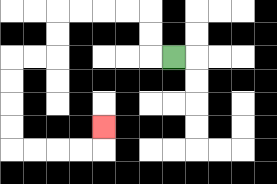{'start': '[7, 2]', 'end': '[4, 5]', 'path_directions': 'L,U,U,L,L,L,L,D,D,L,L,D,D,D,D,R,R,R,R,U', 'path_coordinates': '[[7, 2], [6, 2], [6, 1], [6, 0], [5, 0], [4, 0], [3, 0], [2, 0], [2, 1], [2, 2], [1, 2], [0, 2], [0, 3], [0, 4], [0, 5], [0, 6], [1, 6], [2, 6], [3, 6], [4, 6], [4, 5]]'}